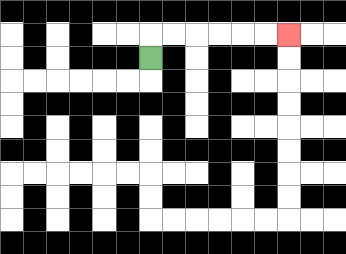{'start': '[6, 2]', 'end': '[12, 1]', 'path_directions': 'U,R,R,R,R,R,R', 'path_coordinates': '[[6, 2], [6, 1], [7, 1], [8, 1], [9, 1], [10, 1], [11, 1], [12, 1]]'}